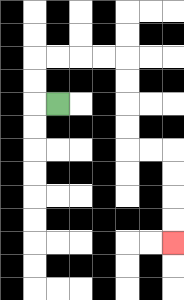{'start': '[2, 4]', 'end': '[7, 10]', 'path_directions': 'L,U,U,R,R,R,R,D,D,D,D,R,R,D,D,D,D', 'path_coordinates': '[[2, 4], [1, 4], [1, 3], [1, 2], [2, 2], [3, 2], [4, 2], [5, 2], [5, 3], [5, 4], [5, 5], [5, 6], [6, 6], [7, 6], [7, 7], [7, 8], [7, 9], [7, 10]]'}